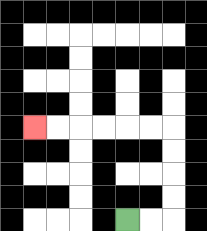{'start': '[5, 9]', 'end': '[1, 5]', 'path_directions': 'R,R,U,U,U,U,L,L,L,L,L,L', 'path_coordinates': '[[5, 9], [6, 9], [7, 9], [7, 8], [7, 7], [7, 6], [7, 5], [6, 5], [5, 5], [4, 5], [3, 5], [2, 5], [1, 5]]'}